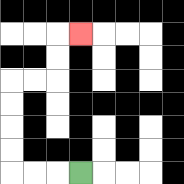{'start': '[3, 7]', 'end': '[3, 1]', 'path_directions': 'L,L,L,U,U,U,U,R,R,U,U,R', 'path_coordinates': '[[3, 7], [2, 7], [1, 7], [0, 7], [0, 6], [0, 5], [0, 4], [0, 3], [1, 3], [2, 3], [2, 2], [2, 1], [3, 1]]'}